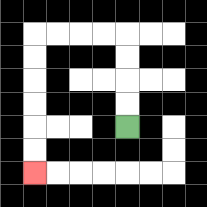{'start': '[5, 5]', 'end': '[1, 7]', 'path_directions': 'U,U,U,U,L,L,L,L,D,D,D,D,D,D', 'path_coordinates': '[[5, 5], [5, 4], [5, 3], [5, 2], [5, 1], [4, 1], [3, 1], [2, 1], [1, 1], [1, 2], [1, 3], [1, 4], [1, 5], [1, 6], [1, 7]]'}